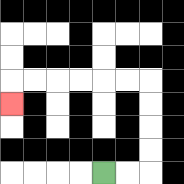{'start': '[4, 7]', 'end': '[0, 4]', 'path_directions': 'R,R,U,U,U,U,L,L,L,L,L,L,D', 'path_coordinates': '[[4, 7], [5, 7], [6, 7], [6, 6], [6, 5], [6, 4], [6, 3], [5, 3], [4, 3], [3, 3], [2, 3], [1, 3], [0, 3], [0, 4]]'}